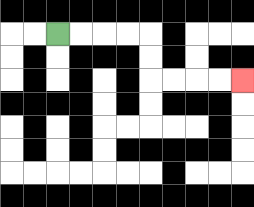{'start': '[2, 1]', 'end': '[10, 3]', 'path_directions': 'R,R,R,R,D,D,R,R,R,R', 'path_coordinates': '[[2, 1], [3, 1], [4, 1], [5, 1], [6, 1], [6, 2], [6, 3], [7, 3], [8, 3], [9, 3], [10, 3]]'}